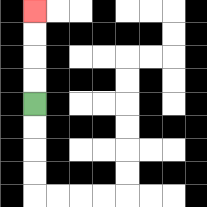{'start': '[1, 4]', 'end': '[1, 0]', 'path_directions': 'U,U,U,U', 'path_coordinates': '[[1, 4], [1, 3], [1, 2], [1, 1], [1, 0]]'}